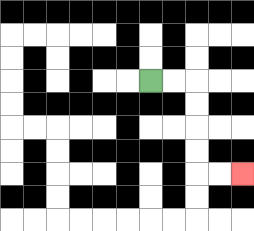{'start': '[6, 3]', 'end': '[10, 7]', 'path_directions': 'R,R,D,D,D,D,R,R', 'path_coordinates': '[[6, 3], [7, 3], [8, 3], [8, 4], [8, 5], [8, 6], [8, 7], [9, 7], [10, 7]]'}